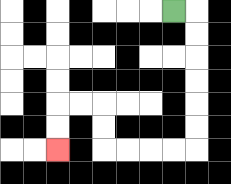{'start': '[7, 0]', 'end': '[2, 6]', 'path_directions': 'R,D,D,D,D,D,D,L,L,L,L,U,U,L,L,D,D', 'path_coordinates': '[[7, 0], [8, 0], [8, 1], [8, 2], [8, 3], [8, 4], [8, 5], [8, 6], [7, 6], [6, 6], [5, 6], [4, 6], [4, 5], [4, 4], [3, 4], [2, 4], [2, 5], [2, 6]]'}